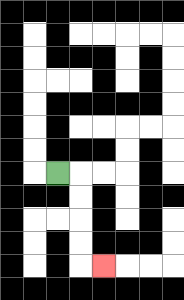{'start': '[2, 7]', 'end': '[4, 11]', 'path_directions': 'R,D,D,D,D,R', 'path_coordinates': '[[2, 7], [3, 7], [3, 8], [3, 9], [3, 10], [3, 11], [4, 11]]'}